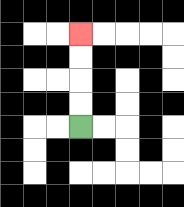{'start': '[3, 5]', 'end': '[3, 1]', 'path_directions': 'U,U,U,U', 'path_coordinates': '[[3, 5], [3, 4], [3, 3], [3, 2], [3, 1]]'}